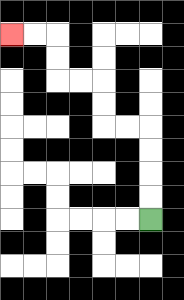{'start': '[6, 9]', 'end': '[0, 1]', 'path_directions': 'U,U,U,U,L,L,U,U,L,L,U,U,L,L', 'path_coordinates': '[[6, 9], [6, 8], [6, 7], [6, 6], [6, 5], [5, 5], [4, 5], [4, 4], [4, 3], [3, 3], [2, 3], [2, 2], [2, 1], [1, 1], [0, 1]]'}